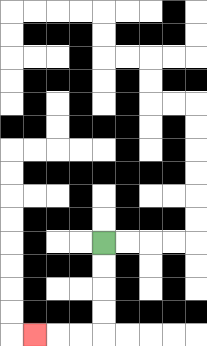{'start': '[4, 10]', 'end': '[1, 14]', 'path_directions': 'D,D,D,D,L,L,L', 'path_coordinates': '[[4, 10], [4, 11], [4, 12], [4, 13], [4, 14], [3, 14], [2, 14], [1, 14]]'}